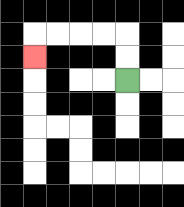{'start': '[5, 3]', 'end': '[1, 2]', 'path_directions': 'U,U,L,L,L,L,D', 'path_coordinates': '[[5, 3], [5, 2], [5, 1], [4, 1], [3, 1], [2, 1], [1, 1], [1, 2]]'}